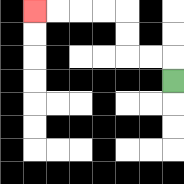{'start': '[7, 3]', 'end': '[1, 0]', 'path_directions': 'U,L,L,U,U,L,L,L,L', 'path_coordinates': '[[7, 3], [7, 2], [6, 2], [5, 2], [5, 1], [5, 0], [4, 0], [3, 0], [2, 0], [1, 0]]'}